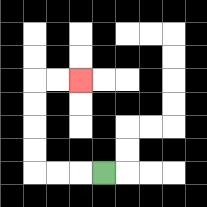{'start': '[4, 7]', 'end': '[3, 3]', 'path_directions': 'L,L,L,U,U,U,U,R,R', 'path_coordinates': '[[4, 7], [3, 7], [2, 7], [1, 7], [1, 6], [1, 5], [1, 4], [1, 3], [2, 3], [3, 3]]'}